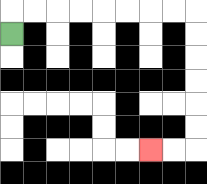{'start': '[0, 1]', 'end': '[6, 6]', 'path_directions': 'U,R,R,R,R,R,R,R,R,D,D,D,D,D,D,L,L', 'path_coordinates': '[[0, 1], [0, 0], [1, 0], [2, 0], [3, 0], [4, 0], [5, 0], [6, 0], [7, 0], [8, 0], [8, 1], [8, 2], [8, 3], [8, 4], [8, 5], [8, 6], [7, 6], [6, 6]]'}